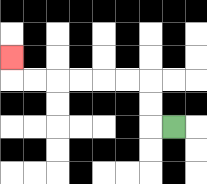{'start': '[7, 5]', 'end': '[0, 2]', 'path_directions': 'L,U,U,L,L,L,L,L,L,U', 'path_coordinates': '[[7, 5], [6, 5], [6, 4], [6, 3], [5, 3], [4, 3], [3, 3], [2, 3], [1, 3], [0, 3], [0, 2]]'}